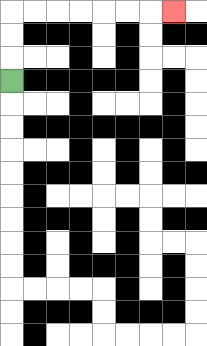{'start': '[0, 3]', 'end': '[7, 0]', 'path_directions': 'U,U,U,R,R,R,R,R,R,R', 'path_coordinates': '[[0, 3], [0, 2], [0, 1], [0, 0], [1, 0], [2, 0], [3, 0], [4, 0], [5, 0], [6, 0], [7, 0]]'}